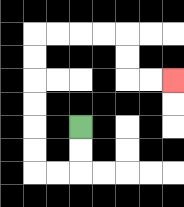{'start': '[3, 5]', 'end': '[7, 3]', 'path_directions': 'D,D,L,L,U,U,U,U,U,U,R,R,R,R,D,D,R,R', 'path_coordinates': '[[3, 5], [3, 6], [3, 7], [2, 7], [1, 7], [1, 6], [1, 5], [1, 4], [1, 3], [1, 2], [1, 1], [2, 1], [3, 1], [4, 1], [5, 1], [5, 2], [5, 3], [6, 3], [7, 3]]'}